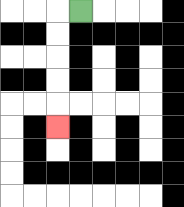{'start': '[3, 0]', 'end': '[2, 5]', 'path_directions': 'L,D,D,D,D,D', 'path_coordinates': '[[3, 0], [2, 0], [2, 1], [2, 2], [2, 3], [2, 4], [2, 5]]'}